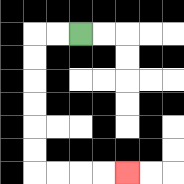{'start': '[3, 1]', 'end': '[5, 7]', 'path_directions': 'L,L,D,D,D,D,D,D,R,R,R,R', 'path_coordinates': '[[3, 1], [2, 1], [1, 1], [1, 2], [1, 3], [1, 4], [1, 5], [1, 6], [1, 7], [2, 7], [3, 7], [4, 7], [5, 7]]'}